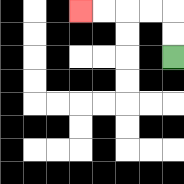{'start': '[7, 2]', 'end': '[3, 0]', 'path_directions': 'U,U,L,L,L,L', 'path_coordinates': '[[7, 2], [7, 1], [7, 0], [6, 0], [5, 0], [4, 0], [3, 0]]'}